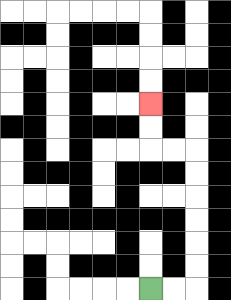{'start': '[6, 12]', 'end': '[6, 4]', 'path_directions': 'R,R,U,U,U,U,U,U,L,L,U,U', 'path_coordinates': '[[6, 12], [7, 12], [8, 12], [8, 11], [8, 10], [8, 9], [8, 8], [8, 7], [8, 6], [7, 6], [6, 6], [6, 5], [6, 4]]'}